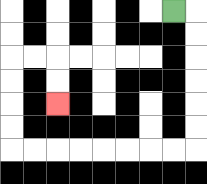{'start': '[7, 0]', 'end': '[2, 4]', 'path_directions': 'R,D,D,D,D,D,D,L,L,L,L,L,L,L,L,U,U,U,U,R,R,D,D', 'path_coordinates': '[[7, 0], [8, 0], [8, 1], [8, 2], [8, 3], [8, 4], [8, 5], [8, 6], [7, 6], [6, 6], [5, 6], [4, 6], [3, 6], [2, 6], [1, 6], [0, 6], [0, 5], [0, 4], [0, 3], [0, 2], [1, 2], [2, 2], [2, 3], [2, 4]]'}